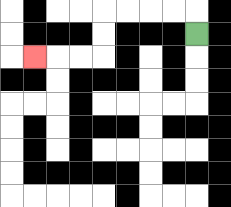{'start': '[8, 1]', 'end': '[1, 2]', 'path_directions': 'U,L,L,L,L,D,D,L,L,L', 'path_coordinates': '[[8, 1], [8, 0], [7, 0], [6, 0], [5, 0], [4, 0], [4, 1], [4, 2], [3, 2], [2, 2], [1, 2]]'}